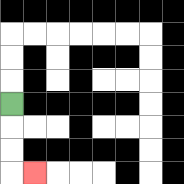{'start': '[0, 4]', 'end': '[1, 7]', 'path_directions': 'D,D,D,R', 'path_coordinates': '[[0, 4], [0, 5], [0, 6], [0, 7], [1, 7]]'}